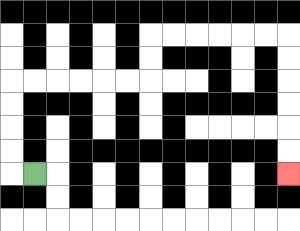{'start': '[1, 7]', 'end': '[12, 7]', 'path_directions': 'L,U,U,U,U,R,R,R,R,R,R,U,U,R,R,R,R,R,R,D,D,D,D,D,D', 'path_coordinates': '[[1, 7], [0, 7], [0, 6], [0, 5], [0, 4], [0, 3], [1, 3], [2, 3], [3, 3], [4, 3], [5, 3], [6, 3], [6, 2], [6, 1], [7, 1], [8, 1], [9, 1], [10, 1], [11, 1], [12, 1], [12, 2], [12, 3], [12, 4], [12, 5], [12, 6], [12, 7]]'}